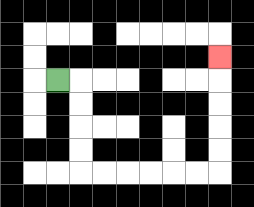{'start': '[2, 3]', 'end': '[9, 2]', 'path_directions': 'R,D,D,D,D,R,R,R,R,R,R,U,U,U,U,U', 'path_coordinates': '[[2, 3], [3, 3], [3, 4], [3, 5], [3, 6], [3, 7], [4, 7], [5, 7], [6, 7], [7, 7], [8, 7], [9, 7], [9, 6], [9, 5], [9, 4], [9, 3], [9, 2]]'}